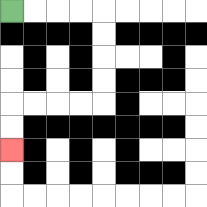{'start': '[0, 0]', 'end': '[0, 6]', 'path_directions': 'R,R,R,R,D,D,D,D,L,L,L,L,D,D', 'path_coordinates': '[[0, 0], [1, 0], [2, 0], [3, 0], [4, 0], [4, 1], [4, 2], [4, 3], [4, 4], [3, 4], [2, 4], [1, 4], [0, 4], [0, 5], [0, 6]]'}